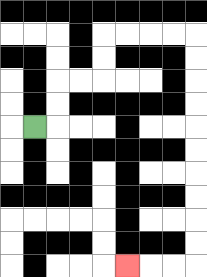{'start': '[1, 5]', 'end': '[5, 11]', 'path_directions': 'R,U,U,R,R,U,U,R,R,R,R,D,D,D,D,D,D,D,D,D,D,L,L,L', 'path_coordinates': '[[1, 5], [2, 5], [2, 4], [2, 3], [3, 3], [4, 3], [4, 2], [4, 1], [5, 1], [6, 1], [7, 1], [8, 1], [8, 2], [8, 3], [8, 4], [8, 5], [8, 6], [8, 7], [8, 8], [8, 9], [8, 10], [8, 11], [7, 11], [6, 11], [5, 11]]'}